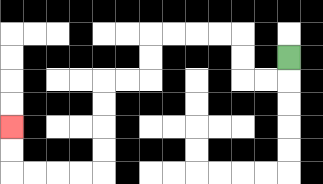{'start': '[12, 2]', 'end': '[0, 5]', 'path_directions': 'D,L,L,U,U,L,L,L,L,D,D,L,L,D,D,D,D,L,L,L,L,U,U', 'path_coordinates': '[[12, 2], [12, 3], [11, 3], [10, 3], [10, 2], [10, 1], [9, 1], [8, 1], [7, 1], [6, 1], [6, 2], [6, 3], [5, 3], [4, 3], [4, 4], [4, 5], [4, 6], [4, 7], [3, 7], [2, 7], [1, 7], [0, 7], [0, 6], [0, 5]]'}